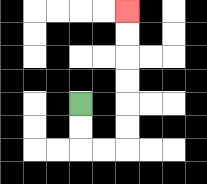{'start': '[3, 4]', 'end': '[5, 0]', 'path_directions': 'D,D,R,R,U,U,U,U,U,U', 'path_coordinates': '[[3, 4], [3, 5], [3, 6], [4, 6], [5, 6], [5, 5], [5, 4], [5, 3], [5, 2], [5, 1], [5, 0]]'}